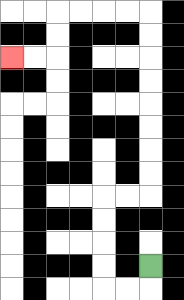{'start': '[6, 11]', 'end': '[0, 2]', 'path_directions': 'D,L,L,U,U,U,U,R,R,U,U,U,U,U,U,U,U,L,L,L,L,D,D,L,L', 'path_coordinates': '[[6, 11], [6, 12], [5, 12], [4, 12], [4, 11], [4, 10], [4, 9], [4, 8], [5, 8], [6, 8], [6, 7], [6, 6], [6, 5], [6, 4], [6, 3], [6, 2], [6, 1], [6, 0], [5, 0], [4, 0], [3, 0], [2, 0], [2, 1], [2, 2], [1, 2], [0, 2]]'}